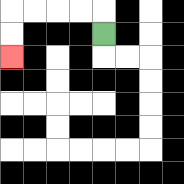{'start': '[4, 1]', 'end': '[0, 2]', 'path_directions': 'U,L,L,L,L,D,D', 'path_coordinates': '[[4, 1], [4, 0], [3, 0], [2, 0], [1, 0], [0, 0], [0, 1], [0, 2]]'}